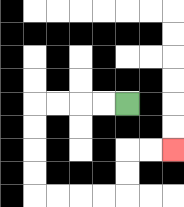{'start': '[5, 4]', 'end': '[7, 6]', 'path_directions': 'L,L,L,L,D,D,D,D,R,R,R,R,U,U,R,R', 'path_coordinates': '[[5, 4], [4, 4], [3, 4], [2, 4], [1, 4], [1, 5], [1, 6], [1, 7], [1, 8], [2, 8], [3, 8], [4, 8], [5, 8], [5, 7], [5, 6], [6, 6], [7, 6]]'}